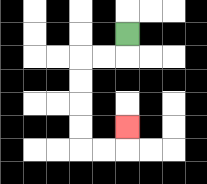{'start': '[5, 1]', 'end': '[5, 5]', 'path_directions': 'D,L,L,D,D,D,D,R,R,U', 'path_coordinates': '[[5, 1], [5, 2], [4, 2], [3, 2], [3, 3], [3, 4], [3, 5], [3, 6], [4, 6], [5, 6], [5, 5]]'}